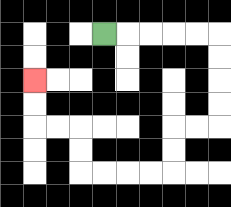{'start': '[4, 1]', 'end': '[1, 3]', 'path_directions': 'R,R,R,R,R,D,D,D,D,L,L,D,D,L,L,L,L,U,U,L,L,U,U', 'path_coordinates': '[[4, 1], [5, 1], [6, 1], [7, 1], [8, 1], [9, 1], [9, 2], [9, 3], [9, 4], [9, 5], [8, 5], [7, 5], [7, 6], [7, 7], [6, 7], [5, 7], [4, 7], [3, 7], [3, 6], [3, 5], [2, 5], [1, 5], [1, 4], [1, 3]]'}